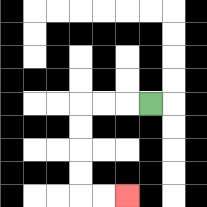{'start': '[6, 4]', 'end': '[5, 8]', 'path_directions': 'L,L,L,D,D,D,D,R,R', 'path_coordinates': '[[6, 4], [5, 4], [4, 4], [3, 4], [3, 5], [3, 6], [3, 7], [3, 8], [4, 8], [5, 8]]'}